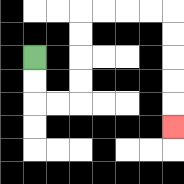{'start': '[1, 2]', 'end': '[7, 5]', 'path_directions': 'D,D,R,R,U,U,U,U,R,R,R,R,D,D,D,D,D', 'path_coordinates': '[[1, 2], [1, 3], [1, 4], [2, 4], [3, 4], [3, 3], [3, 2], [3, 1], [3, 0], [4, 0], [5, 0], [6, 0], [7, 0], [7, 1], [7, 2], [7, 3], [7, 4], [7, 5]]'}